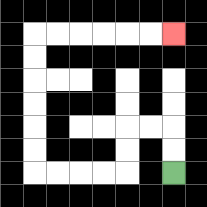{'start': '[7, 7]', 'end': '[7, 1]', 'path_directions': 'U,U,L,L,D,D,L,L,L,L,U,U,U,U,U,U,R,R,R,R,R,R', 'path_coordinates': '[[7, 7], [7, 6], [7, 5], [6, 5], [5, 5], [5, 6], [5, 7], [4, 7], [3, 7], [2, 7], [1, 7], [1, 6], [1, 5], [1, 4], [1, 3], [1, 2], [1, 1], [2, 1], [3, 1], [4, 1], [5, 1], [6, 1], [7, 1]]'}